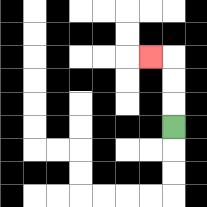{'start': '[7, 5]', 'end': '[6, 2]', 'path_directions': 'U,U,U,L', 'path_coordinates': '[[7, 5], [7, 4], [7, 3], [7, 2], [6, 2]]'}